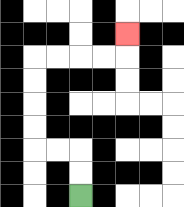{'start': '[3, 8]', 'end': '[5, 1]', 'path_directions': 'U,U,L,L,U,U,U,U,R,R,R,R,U', 'path_coordinates': '[[3, 8], [3, 7], [3, 6], [2, 6], [1, 6], [1, 5], [1, 4], [1, 3], [1, 2], [2, 2], [3, 2], [4, 2], [5, 2], [5, 1]]'}